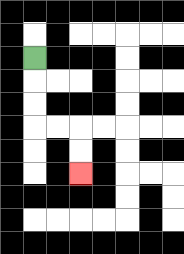{'start': '[1, 2]', 'end': '[3, 7]', 'path_directions': 'D,D,D,R,R,D,D', 'path_coordinates': '[[1, 2], [1, 3], [1, 4], [1, 5], [2, 5], [3, 5], [3, 6], [3, 7]]'}